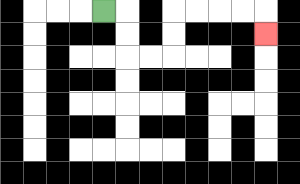{'start': '[4, 0]', 'end': '[11, 1]', 'path_directions': 'R,D,D,R,R,U,U,R,R,R,R,D', 'path_coordinates': '[[4, 0], [5, 0], [5, 1], [5, 2], [6, 2], [7, 2], [7, 1], [7, 0], [8, 0], [9, 0], [10, 0], [11, 0], [11, 1]]'}